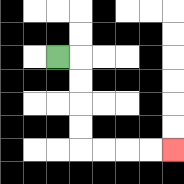{'start': '[2, 2]', 'end': '[7, 6]', 'path_directions': 'R,D,D,D,D,R,R,R,R', 'path_coordinates': '[[2, 2], [3, 2], [3, 3], [3, 4], [3, 5], [3, 6], [4, 6], [5, 6], [6, 6], [7, 6]]'}